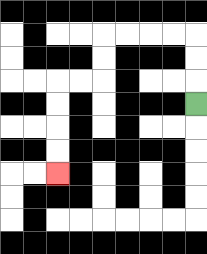{'start': '[8, 4]', 'end': '[2, 7]', 'path_directions': 'U,U,U,L,L,L,L,D,D,L,L,D,D,D,D', 'path_coordinates': '[[8, 4], [8, 3], [8, 2], [8, 1], [7, 1], [6, 1], [5, 1], [4, 1], [4, 2], [4, 3], [3, 3], [2, 3], [2, 4], [2, 5], [2, 6], [2, 7]]'}